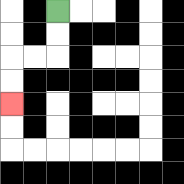{'start': '[2, 0]', 'end': '[0, 4]', 'path_directions': 'D,D,L,L,D,D', 'path_coordinates': '[[2, 0], [2, 1], [2, 2], [1, 2], [0, 2], [0, 3], [0, 4]]'}